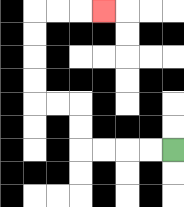{'start': '[7, 6]', 'end': '[4, 0]', 'path_directions': 'L,L,L,L,U,U,L,L,U,U,U,U,R,R,R', 'path_coordinates': '[[7, 6], [6, 6], [5, 6], [4, 6], [3, 6], [3, 5], [3, 4], [2, 4], [1, 4], [1, 3], [1, 2], [1, 1], [1, 0], [2, 0], [3, 0], [4, 0]]'}